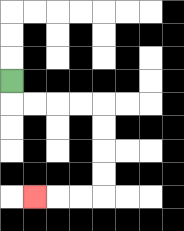{'start': '[0, 3]', 'end': '[1, 8]', 'path_directions': 'D,R,R,R,R,D,D,D,D,L,L,L', 'path_coordinates': '[[0, 3], [0, 4], [1, 4], [2, 4], [3, 4], [4, 4], [4, 5], [4, 6], [4, 7], [4, 8], [3, 8], [2, 8], [1, 8]]'}